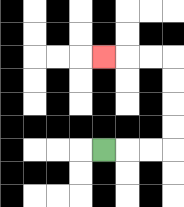{'start': '[4, 6]', 'end': '[4, 2]', 'path_directions': 'R,R,R,U,U,U,U,L,L,L', 'path_coordinates': '[[4, 6], [5, 6], [6, 6], [7, 6], [7, 5], [7, 4], [7, 3], [7, 2], [6, 2], [5, 2], [4, 2]]'}